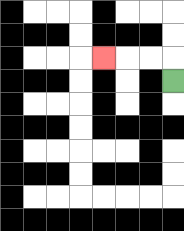{'start': '[7, 3]', 'end': '[4, 2]', 'path_directions': 'U,L,L,L', 'path_coordinates': '[[7, 3], [7, 2], [6, 2], [5, 2], [4, 2]]'}